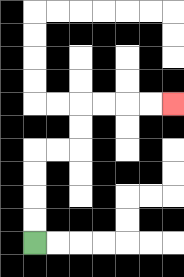{'start': '[1, 10]', 'end': '[7, 4]', 'path_directions': 'U,U,U,U,R,R,U,U,R,R,R,R', 'path_coordinates': '[[1, 10], [1, 9], [1, 8], [1, 7], [1, 6], [2, 6], [3, 6], [3, 5], [3, 4], [4, 4], [5, 4], [6, 4], [7, 4]]'}